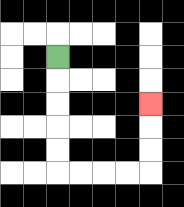{'start': '[2, 2]', 'end': '[6, 4]', 'path_directions': 'D,D,D,D,D,R,R,R,R,U,U,U', 'path_coordinates': '[[2, 2], [2, 3], [2, 4], [2, 5], [2, 6], [2, 7], [3, 7], [4, 7], [5, 7], [6, 7], [6, 6], [6, 5], [6, 4]]'}